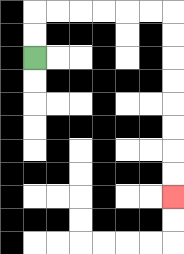{'start': '[1, 2]', 'end': '[7, 8]', 'path_directions': 'U,U,R,R,R,R,R,R,D,D,D,D,D,D,D,D', 'path_coordinates': '[[1, 2], [1, 1], [1, 0], [2, 0], [3, 0], [4, 0], [5, 0], [6, 0], [7, 0], [7, 1], [7, 2], [7, 3], [7, 4], [7, 5], [7, 6], [7, 7], [7, 8]]'}